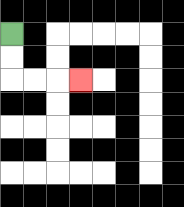{'start': '[0, 1]', 'end': '[3, 3]', 'path_directions': 'D,D,R,R,R', 'path_coordinates': '[[0, 1], [0, 2], [0, 3], [1, 3], [2, 3], [3, 3]]'}